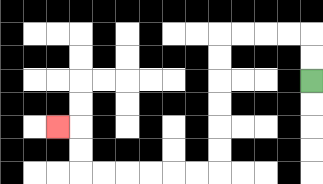{'start': '[13, 3]', 'end': '[2, 5]', 'path_directions': 'U,U,L,L,L,L,D,D,D,D,D,D,L,L,L,L,L,L,U,U,L', 'path_coordinates': '[[13, 3], [13, 2], [13, 1], [12, 1], [11, 1], [10, 1], [9, 1], [9, 2], [9, 3], [9, 4], [9, 5], [9, 6], [9, 7], [8, 7], [7, 7], [6, 7], [5, 7], [4, 7], [3, 7], [3, 6], [3, 5], [2, 5]]'}